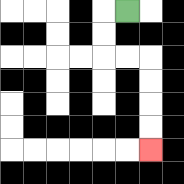{'start': '[5, 0]', 'end': '[6, 6]', 'path_directions': 'L,D,D,R,R,D,D,D,D', 'path_coordinates': '[[5, 0], [4, 0], [4, 1], [4, 2], [5, 2], [6, 2], [6, 3], [6, 4], [6, 5], [6, 6]]'}